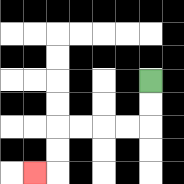{'start': '[6, 3]', 'end': '[1, 7]', 'path_directions': 'D,D,L,L,L,L,D,D,L', 'path_coordinates': '[[6, 3], [6, 4], [6, 5], [5, 5], [4, 5], [3, 5], [2, 5], [2, 6], [2, 7], [1, 7]]'}